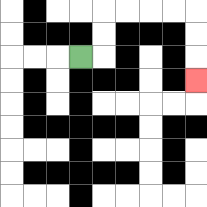{'start': '[3, 2]', 'end': '[8, 3]', 'path_directions': 'R,U,U,R,R,R,R,D,D,D', 'path_coordinates': '[[3, 2], [4, 2], [4, 1], [4, 0], [5, 0], [6, 0], [7, 0], [8, 0], [8, 1], [8, 2], [8, 3]]'}